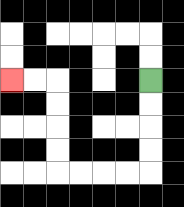{'start': '[6, 3]', 'end': '[0, 3]', 'path_directions': 'D,D,D,D,L,L,L,L,U,U,U,U,L,L', 'path_coordinates': '[[6, 3], [6, 4], [6, 5], [6, 6], [6, 7], [5, 7], [4, 7], [3, 7], [2, 7], [2, 6], [2, 5], [2, 4], [2, 3], [1, 3], [0, 3]]'}